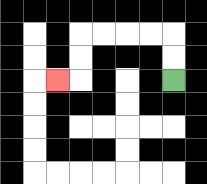{'start': '[7, 3]', 'end': '[2, 3]', 'path_directions': 'U,U,L,L,L,L,D,D,L', 'path_coordinates': '[[7, 3], [7, 2], [7, 1], [6, 1], [5, 1], [4, 1], [3, 1], [3, 2], [3, 3], [2, 3]]'}